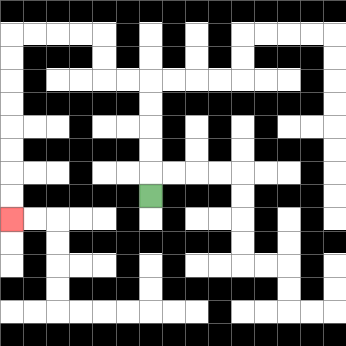{'start': '[6, 8]', 'end': '[0, 9]', 'path_directions': 'U,U,U,U,U,L,L,U,U,L,L,L,L,D,D,D,D,D,D,D,D', 'path_coordinates': '[[6, 8], [6, 7], [6, 6], [6, 5], [6, 4], [6, 3], [5, 3], [4, 3], [4, 2], [4, 1], [3, 1], [2, 1], [1, 1], [0, 1], [0, 2], [0, 3], [0, 4], [0, 5], [0, 6], [0, 7], [0, 8], [0, 9]]'}